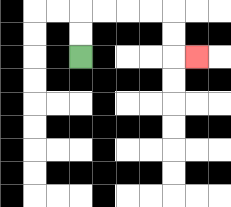{'start': '[3, 2]', 'end': '[8, 2]', 'path_directions': 'U,U,R,R,R,R,D,D,R', 'path_coordinates': '[[3, 2], [3, 1], [3, 0], [4, 0], [5, 0], [6, 0], [7, 0], [7, 1], [7, 2], [8, 2]]'}